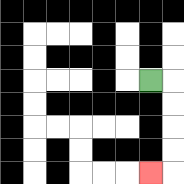{'start': '[6, 3]', 'end': '[6, 7]', 'path_directions': 'R,D,D,D,D,L', 'path_coordinates': '[[6, 3], [7, 3], [7, 4], [7, 5], [7, 6], [7, 7], [6, 7]]'}